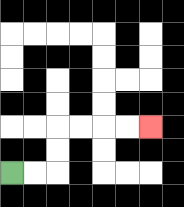{'start': '[0, 7]', 'end': '[6, 5]', 'path_directions': 'R,R,U,U,R,R,R,R', 'path_coordinates': '[[0, 7], [1, 7], [2, 7], [2, 6], [2, 5], [3, 5], [4, 5], [5, 5], [6, 5]]'}